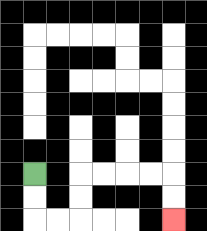{'start': '[1, 7]', 'end': '[7, 9]', 'path_directions': 'D,D,R,R,U,U,R,R,R,R,D,D', 'path_coordinates': '[[1, 7], [1, 8], [1, 9], [2, 9], [3, 9], [3, 8], [3, 7], [4, 7], [5, 7], [6, 7], [7, 7], [7, 8], [7, 9]]'}